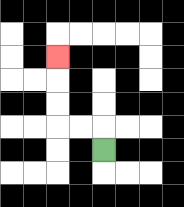{'start': '[4, 6]', 'end': '[2, 2]', 'path_directions': 'U,L,L,U,U,U', 'path_coordinates': '[[4, 6], [4, 5], [3, 5], [2, 5], [2, 4], [2, 3], [2, 2]]'}